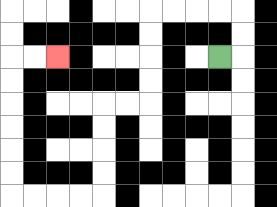{'start': '[9, 2]', 'end': '[2, 2]', 'path_directions': 'R,U,U,L,L,L,L,D,D,D,D,L,L,D,D,D,D,L,L,L,L,U,U,U,U,U,U,R,R', 'path_coordinates': '[[9, 2], [10, 2], [10, 1], [10, 0], [9, 0], [8, 0], [7, 0], [6, 0], [6, 1], [6, 2], [6, 3], [6, 4], [5, 4], [4, 4], [4, 5], [4, 6], [4, 7], [4, 8], [3, 8], [2, 8], [1, 8], [0, 8], [0, 7], [0, 6], [0, 5], [0, 4], [0, 3], [0, 2], [1, 2], [2, 2]]'}